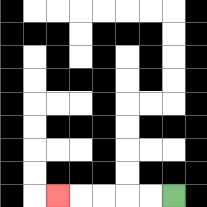{'start': '[7, 8]', 'end': '[2, 8]', 'path_directions': 'L,L,L,L,L', 'path_coordinates': '[[7, 8], [6, 8], [5, 8], [4, 8], [3, 8], [2, 8]]'}